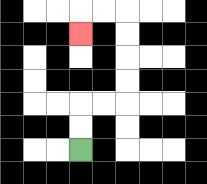{'start': '[3, 6]', 'end': '[3, 1]', 'path_directions': 'U,U,R,R,U,U,U,U,L,L,D', 'path_coordinates': '[[3, 6], [3, 5], [3, 4], [4, 4], [5, 4], [5, 3], [5, 2], [5, 1], [5, 0], [4, 0], [3, 0], [3, 1]]'}